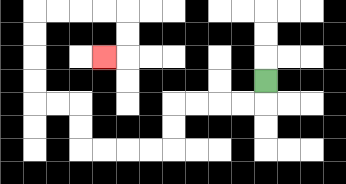{'start': '[11, 3]', 'end': '[4, 2]', 'path_directions': 'D,L,L,L,L,D,D,L,L,L,L,U,U,L,L,U,U,U,U,R,R,R,R,D,D,L', 'path_coordinates': '[[11, 3], [11, 4], [10, 4], [9, 4], [8, 4], [7, 4], [7, 5], [7, 6], [6, 6], [5, 6], [4, 6], [3, 6], [3, 5], [3, 4], [2, 4], [1, 4], [1, 3], [1, 2], [1, 1], [1, 0], [2, 0], [3, 0], [4, 0], [5, 0], [5, 1], [5, 2], [4, 2]]'}